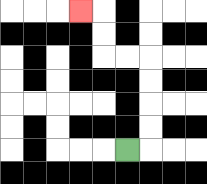{'start': '[5, 6]', 'end': '[3, 0]', 'path_directions': 'R,U,U,U,U,L,L,U,U,L', 'path_coordinates': '[[5, 6], [6, 6], [6, 5], [6, 4], [6, 3], [6, 2], [5, 2], [4, 2], [4, 1], [4, 0], [3, 0]]'}